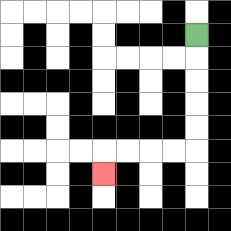{'start': '[8, 1]', 'end': '[4, 7]', 'path_directions': 'D,D,D,D,D,L,L,L,L,D', 'path_coordinates': '[[8, 1], [8, 2], [8, 3], [8, 4], [8, 5], [8, 6], [7, 6], [6, 6], [5, 6], [4, 6], [4, 7]]'}